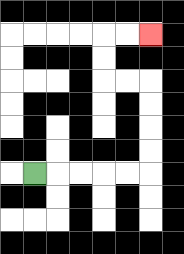{'start': '[1, 7]', 'end': '[6, 1]', 'path_directions': 'R,R,R,R,R,U,U,U,U,L,L,U,U,R,R', 'path_coordinates': '[[1, 7], [2, 7], [3, 7], [4, 7], [5, 7], [6, 7], [6, 6], [6, 5], [6, 4], [6, 3], [5, 3], [4, 3], [4, 2], [4, 1], [5, 1], [6, 1]]'}